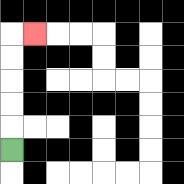{'start': '[0, 6]', 'end': '[1, 1]', 'path_directions': 'U,U,U,U,U,R', 'path_coordinates': '[[0, 6], [0, 5], [0, 4], [0, 3], [0, 2], [0, 1], [1, 1]]'}